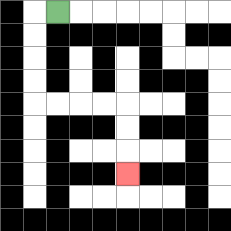{'start': '[2, 0]', 'end': '[5, 7]', 'path_directions': 'L,D,D,D,D,R,R,R,R,D,D,D', 'path_coordinates': '[[2, 0], [1, 0], [1, 1], [1, 2], [1, 3], [1, 4], [2, 4], [3, 4], [4, 4], [5, 4], [5, 5], [5, 6], [5, 7]]'}